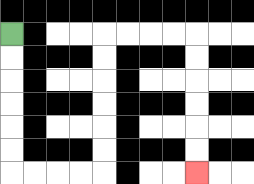{'start': '[0, 1]', 'end': '[8, 7]', 'path_directions': 'D,D,D,D,D,D,R,R,R,R,U,U,U,U,U,U,R,R,R,R,D,D,D,D,D,D', 'path_coordinates': '[[0, 1], [0, 2], [0, 3], [0, 4], [0, 5], [0, 6], [0, 7], [1, 7], [2, 7], [3, 7], [4, 7], [4, 6], [4, 5], [4, 4], [4, 3], [4, 2], [4, 1], [5, 1], [6, 1], [7, 1], [8, 1], [8, 2], [8, 3], [8, 4], [8, 5], [8, 6], [8, 7]]'}